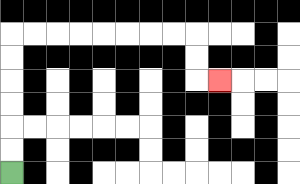{'start': '[0, 7]', 'end': '[9, 3]', 'path_directions': 'U,U,U,U,U,U,R,R,R,R,R,R,R,R,D,D,R', 'path_coordinates': '[[0, 7], [0, 6], [0, 5], [0, 4], [0, 3], [0, 2], [0, 1], [1, 1], [2, 1], [3, 1], [4, 1], [5, 1], [6, 1], [7, 1], [8, 1], [8, 2], [8, 3], [9, 3]]'}